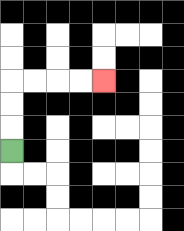{'start': '[0, 6]', 'end': '[4, 3]', 'path_directions': 'U,U,U,R,R,R,R', 'path_coordinates': '[[0, 6], [0, 5], [0, 4], [0, 3], [1, 3], [2, 3], [3, 3], [4, 3]]'}